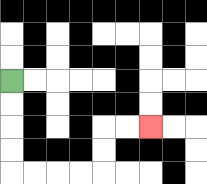{'start': '[0, 3]', 'end': '[6, 5]', 'path_directions': 'D,D,D,D,R,R,R,R,U,U,R,R', 'path_coordinates': '[[0, 3], [0, 4], [0, 5], [0, 6], [0, 7], [1, 7], [2, 7], [3, 7], [4, 7], [4, 6], [4, 5], [5, 5], [6, 5]]'}